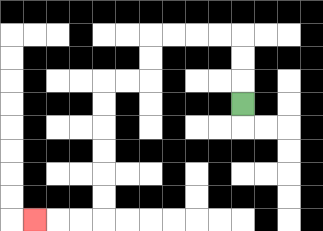{'start': '[10, 4]', 'end': '[1, 9]', 'path_directions': 'U,U,U,L,L,L,L,D,D,L,L,D,D,D,D,D,D,L,L,L', 'path_coordinates': '[[10, 4], [10, 3], [10, 2], [10, 1], [9, 1], [8, 1], [7, 1], [6, 1], [6, 2], [6, 3], [5, 3], [4, 3], [4, 4], [4, 5], [4, 6], [4, 7], [4, 8], [4, 9], [3, 9], [2, 9], [1, 9]]'}